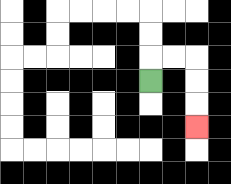{'start': '[6, 3]', 'end': '[8, 5]', 'path_directions': 'U,R,R,D,D,D', 'path_coordinates': '[[6, 3], [6, 2], [7, 2], [8, 2], [8, 3], [8, 4], [8, 5]]'}